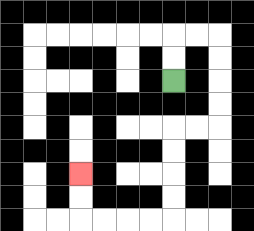{'start': '[7, 3]', 'end': '[3, 7]', 'path_directions': 'U,U,R,R,D,D,D,D,L,L,D,D,D,D,L,L,L,L,U,U', 'path_coordinates': '[[7, 3], [7, 2], [7, 1], [8, 1], [9, 1], [9, 2], [9, 3], [9, 4], [9, 5], [8, 5], [7, 5], [7, 6], [7, 7], [7, 8], [7, 9], [6, 9], [5, 9], [4, 9], [3, 9], [3, 8], [3, 7]]'}